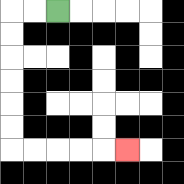{'start': '[2, 0]', 'end': '[5, 6]', 'path_directions': 'L,L,D,D,D,D,D,D,R,R,R,R,R', 'path_coordinates': '[[2, 0], [1, 0], [0, 0], [0, 1], [0, 2], [0, 3], [0, 4], [0, 5], [0, 6], [1, 6], [2, 6], [3, 6], [4, 6], [5, 6]]'}